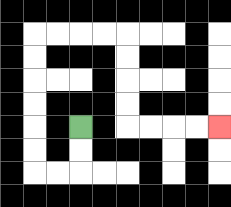{'start': '[3, 5]', 'end': '[9, 5]', 'path_directions': 'D,D,L,L,U,U,U,U,U,U,R,R,R,R,D,D,D,D,R,R,R,R', 'path_coordinates': '[[3, 5], [3, 6], [3, 7], [2, 7], [1, 7], [1, 6], [1, 5], [1, 4], [1, 3], [1, 2], [1, 1], [2, 1], [3, 1], [4, 1], [5, 1], [5, 2], [5, 3], [5, 4], [5, 5], [6, 5], [7, 5], [8, 5], [9, 5]]'}